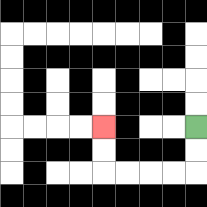{'start': '[8, 5]', 'end': '[4, 5]', 'path_directions': 'D,D,L,L,L,L,U,U', 'path_coordinates': '[[8, 5], [8, 6], [8, 7], [7, 7], [6, 7], [5, 7], [4, 7], [4, 6], [4, 5]]'}